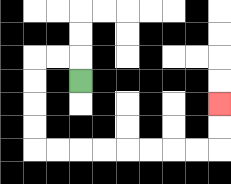{'start': '[3, 3]', 'end': '[9, 4]', 'path_directions': 'U,L,L,D,D,D,D,R,R,R,R,R,R,R,R,U,U', 'path_coordinates': '[[3, 3], [3, 2], [2, 2], [1, 2], [1, 3], [1, 4], [1, 5], [1, 6], [2, 6], [3, 6], [4, 6], [5, 6], [6, 6], [7, 6], [8, 6], [9, 6], [9, 5], [9, 4]]'}